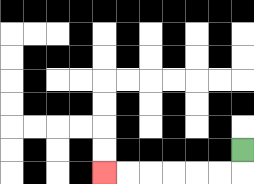{'start': '[10, 6]', 'end': '[4, 7]', 'path_directions': 'D,L,L,L,L,L,L', 'path_coordinates': '[[10, 6], [10, 7], [9, 7], [8, 7], [7, 7], [6, 7], [5, 7], [4, 7]]'}